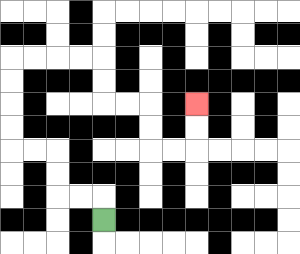{'start': '[4, 9]', 'end': '[8, 4]', 'path_directions': 'U,L,L,U,U,L,L,U,U,U,U,R,R,R,R,D,D,R,R,D,D,R,R,U,U', 'path_coordinates': '[[4, 9], [4, 8], [3, 8], [2, 8], [2, 7], [2, 6], [1, 6], [0, 6], [0, 5], [0, 4], [0, 3], [0, 2], [1, 2], [2, 2], [3, 2], [4, 2], [4, 3], [4, 4], [5, 4], [6, 4], [6, 5], [6, 6], [7, 6], [8, 6], [8, 5], [8, 4]]'}